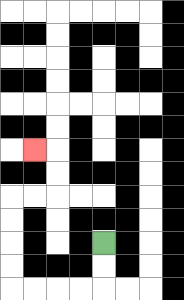{'start': '[4, 10]', 'end': '[1, 6]', 'path_directions': 'D,D,L,L,L,L,U,U,U,U,R,R,U,U,L', 'path_coordinates': '[[4, 10], [4, 11], [4, 12], [3, 12], [2, 12], [1, 12], [0, 12], [0, 11], [0, 10], [0, 9], [0, 8], [1, 8], [2, 8], [2, 7], [2, 6], [1, 6]]'}